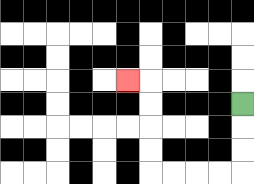{'start': '[10, 4]', 'end': '[5, 3]', 'path_directions': 'D,D,D,L,L,L,L,U,U,U,U,L', 'path_coordinates': '[[10, 4], [10, 5], [10, 6], [10, 7], [9, 7], [8, 7], [7, 7], [6, 7], [6, 6], [6, 5], [6, 4], [6, 3], [5, 3]]'}